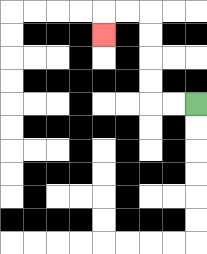{'start': '[8, 4]', 'end': '[4, 1]', 'path_directions': 'L,L,U,U,U,U,L,L,D', 'path_coordinates': '[[8, 4], [7, 4], [6, 4], [6, 3], [6, 2], [6, 1], [6, 0], [5, 0], [4, 0], [4, 1]]'}